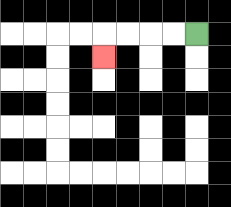{'start': '[8, 1]', 'end': '[4, 2]', 'path_directions': 'L,L,L,L,D', 'path_coordinates': '[[8, 1], [7, 1], [6, 1], [5, 1], [4, 1], [4, 2]]'}